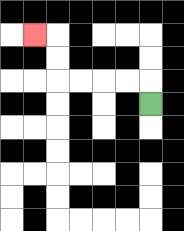{'start': '[6, 4]', 'end': '[1, 1]', 'path_directions': 'U,L,L,L,L,U,U,L', 'path_coordinates': '[[6, 4], [6, 3], [5, 3], [4, 3], [3, 3], [2, 3], [2, 2], [2, 1], [1, 1]]'}